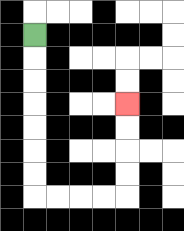{'start': '[1, 1]', 'end': '[5, 4]', 'path_directions': 'D,D,D,D,D,D,D,R,R,R,R,U,U,U,U', 'path_coordinates': '[[1, 1], [1, 2], [1, 3], [1, 4], [1, 5], [1, 6], [1, 7], [1, 8], [2, 8], [3, 8], [4, 8], [5, 8], [5, 7], [5, 6], [5, 5], [5, 4]]'}